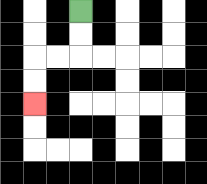{'start': '[3, 0]', 'end': '[1, 4]', 'path_directions': 'D,D,L,L,D,D', 'path_coordinates': '[[3, 0], [3, 1], [3, 2], [2, 2], [1, 2], [1, 3], [1, 4]]'}